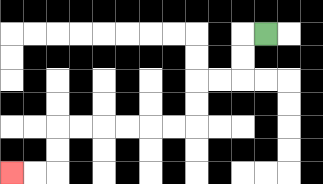{'start': '[11, 1]', 'end': '[0, 7]', 'path_directions': 'L,D,D,L,L,D,D,L,L,L,L,L,L,D,D,L,L', 'path_coordinates': '[[11, 1], [10, 1], [10, 2], [10, 3], [9, 3], [8, 3], [8, 4], [8, 5], [7, 5], [6, 5], [5, 5], [4, 5], [3, 5], [2, 5], [2, 6], [2, 7], [1, 7], [0, 7]]'}